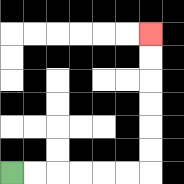{'start': '[0, 7]', 'end': '[6, 1]', 'path_directions': 'R,R,R,R,R,R,U,U,U,U,U,U', 'path_coordinates': '[[0, 7], [1, 7], [2, 7], [3, 7], [4, 7], [5, 7], [6, 7], [6, 6], [6, 5], [6, 4], [6, 3], [6, 2], [6, 1]]'}